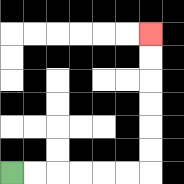{'start': '[0, 7]', 'end': '[6, 1]', 'path_directions': 'R,R,R,R,R,R,U,U,U,U,U,U', 'path_coordinates': '[[0, 7], [1, 7], [2, 7], [3, 7], [4, 7], [5, 7], [6, 7], [6, 6], [6, 5], [6, 4], [6, 3], [6, 2], [6, 1]]'}